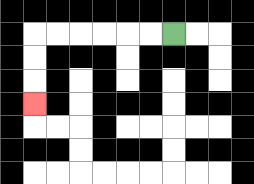{'start': '[7, 1]', 'end': '[1, 4]', 'path_directions': 'L,L,L,L,L,L,D,D,D', 'path_coordinates': '[[7, 1], [6, 1], [5, 1], [4, 1], [3, 1], [2, 1], [1, 1], [1, 2], [1, 3], [1, 4]]'}